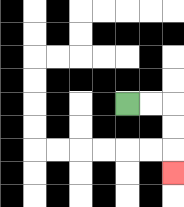{'start': '[5, 4]', 'end': '[7, 7]', 'path_directions': 'R,R,D,D,D', 'path_coordinates': '[[5, 4], [6, 4], [7, 4], [7, 5], [7, 6], [7, 7]]'}